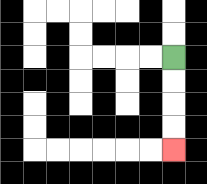{'start': '[7, 2]', 'end': '[7, 6]', 'path_directions': 'D,D,D,D', 'path_coordinates': '[[7, 2], [7, 3], [7, 4], [7, 5], [7, 6]]'}